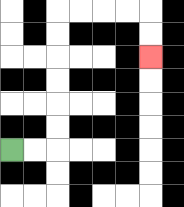{'start': '[0, 6]', 'end': '[6, 2]', 'path_directions': 'R,R,U,U,U,U,U,U,R,R,R,R,D,D', 'path_coordinates': '[[0, 6], [1, 6], [2, 6], [2, 5], [2, 4], [2, 3], [2, 2], [2, 1], [2, 0], [3, 0], [4, 0], [5, 0], [6, 0], [6, 1], [6, 2]]'}